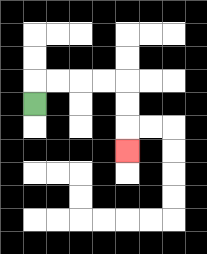{'start': '[1, 4]', 'end': '[5, 6]', 'path_directions': 'U,R,R,R,R,D,D,D', 'path_coordinates': '[[1, 4], [1, 3], [2, 3], [3, 3], [4, 3], [5, 3], [5, 4], [5, 5], [5, 6]]'}